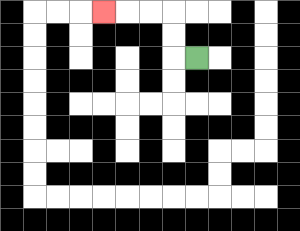{'start': '[8, 2]', 'end': '[4, 0]', 'path_directions': 'L,U,U,L,L,L', 'path_coordinates': '[[8, 2], [7, 2], [7, 1], [7, 0], [6, 0], [5, 0], [4, 0]]'}